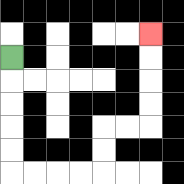{'start': '[0, 2]', 'end': '[6, 1]', 'path_directions': 'D,D,D,D,D,R,R,R,R,U,U,R,R,U,U,U,U', 'path_coordinates': '[[0, 2], [0, 3], [0, 4], [0, 5], [0, 6], [0, 7], [1, 7], [2, 7], [3, 7], [4, 7], [4, 6], [4, 5], [5, 5], [6, 5], [6, 4], [6, 3], [6, 2], [6, 1]]'}